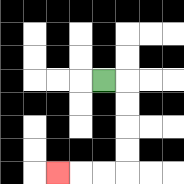{'start': '[4, 3]', 'end': '[2, 7]', 'path_directions': 'R,D,D,D,D,L,L,L', 'path_coordinates': '[[4, 3], [5, 3], [5, 4], [5, 5], [5, 6], [5, 7], [4, 7], [3, 7], [2, 7]]'}